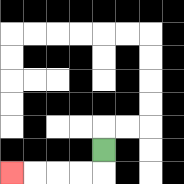{'start': '[4, 6]', 'end': '[0, 7]', 'path_directions': 'D,L,L,L,L', 'path_coordinates': '[[4, 6], [4, 7], [3, 7], [2, 7], [1, 7], [0, 7]]'}